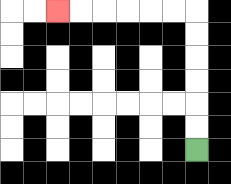{'start': '[8, 6]', 'end': '[2, 0]', 'path_directions': 'U,U,U,U,U,U,L,L,L,L,L,L', 'path_coordinates': '[[8, 6], [8, 5], [8, 4], [8, 3], [8, 2], [8, 1], [8, 0], [7, 0], [6, 0], [5, 0], [4, 0], [3, 0], [2, 0]]'}